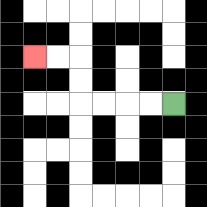{'start': '[7, 4]', 'end': '[1, 2]', 'path_directions': 'L,L,L,L,U,U,L,L', 'path_coordinates': '[[7, 4], [6, 4], [5, 4], [4, 4], [3, 4], [3, 3], [3, 2], [2, 2], [1, 2]]'}